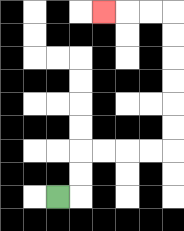{'start': '[2, 8]', 'end': '[4, 0]', 'path_directions': 'R,U,U,R,R,R,R,U,U,U,U,U,U,L,L,L', 'path_coordinates': '[[2, 8], [3, 8], [3, 7], [3, 6], [4, 6], [5, 6], [6, 6], [7, 6], [7, 5], [7, 4], [7, 3], [7, 2], [7, 1], [7, 0], [6, 0], [5, 0], [4, 0]]'}